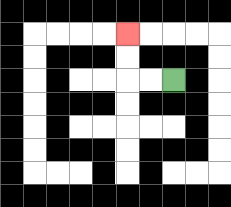{'start': '[7, 3]', 'end': '[5, 1]', 'path_directions': 'L,L,U,U', 'path_coordinates': '[[7, 3], [6, 3], [5, 3], [5, 2], [5, 1]]'}